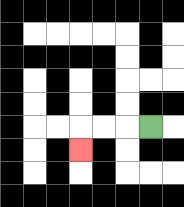{'start': '[6, 5]', 'end': '[3, 6]', 'path_directions': 'L,L,L,D', 'path_coordinates': '[[6, 5], [5, 5], [4, 5], [3, 5], [3, 6]]'}